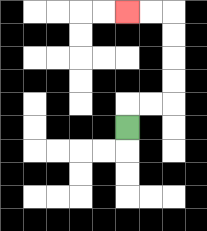{'start': '[5, 5]', 'end': '[5, 0]', 'path_directions': 'U,R,R,U,U,U,U,L,L', 'path_coordinates': '[[5, 5], [5, 4], [6, 4], [7, 4], [7, 3], [7, 2], [7, 1], [7, 0], [6, 0], [5, 0]]'}